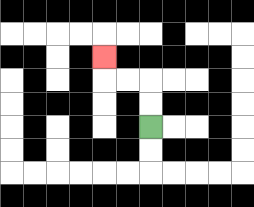{'start': '[6, 5]', 'end': '[4, 2]', 'path_directions': 'U,U,L,L,U', 'path_coordinates': '[[6, 5], [6, 4], [6, 3], [5, 3], [4, 3], [4, 2]]'}